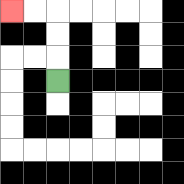{'start': '[2, 3]', 'end': '[0, 0]', 'path_directions': 'U,U,U,L,L', 'path_coordinates': '[[2, 3], [2, 2], [2, 1], [2, 0], [1, 0], [0, 0]]'}